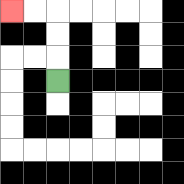{'start': '[2, 3]', 'end': '[0, 0]', 'path_directions': 'U,U,U,L,L', 'path_coordinates': '[[2, 3], [2, 2], [2, 1], [2, 0], [1, 0], [0, 0]]'}